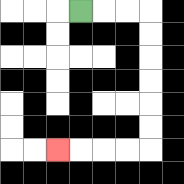{'start': '[3, 0]', 'end': '[2, 6]', 'path_directions': 'R,R,R,D,D,D,D,D,D,L,L,L,L', 'path_coordinates': '[[3, 0], [4, 0], [5, 0], [6, 0], [6, 1], [6, 2], [6, 3], [6, 4], [6, 5], [6, 6], [5, 6], [4, 6], [3, 6], [2, 6]]'}